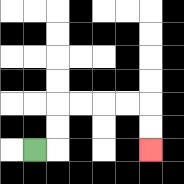{'start': '[1, 6]', 'end': '[6, 6]', 'path_directions': 'R,U,U,R,R,R,R,D,D', 'path_coordinates': '[[1, 6], [2, 6], [2, 5], [2, 4], [3, 4], [4, 4], [5, 4], [6, 4], [6, 5], [6, 6]]'}